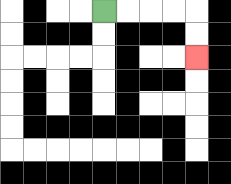{'start': '[4, 0]', 'end': '[8, 2]', 'path_directions': 'R,R,R,R,D,D', 'path_coordinates': '[[4, 0], [5, 0], [6, 0], [7, 0], [8, 0], [8, 1], [8, 2]]'}